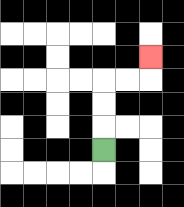{'start': '[4, 6]', 'end': '[6, 2]', 'path_directions': 'U,U,U,R,R,U', 'path_coordinates': '[[4, 6], [4, 5], [4, 4], [4, 3], [5, 3], [6, 3], [6, 2]]'}